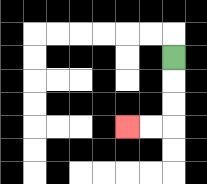{'start': '[7, 2]', 'end': '[5, 5]', 'path_directions': 'D,D,D,L,L', 'path_coordinates': '[[7, 2], [7, 3], [7, 4], [7, 5], [6, 5], [5, 5]]'}